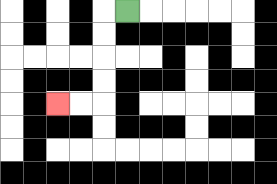{'start': '[5, 0]', 'end': '[2, 4]', 'path_directions': 'L,D,D,D,D,L,L', 'path_coordinates': '[[5, 0], [4, 0], [4, 1], [4, 2], [4, 3], [4, 4], [3, 4], [2, 4]]'}